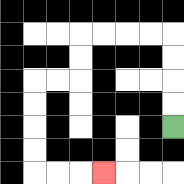{'start': '[7, 5]', 'end': '[4, 7]', 'path_directions': 'U,U,U,U,L,L,L,L,D,D,L,L,D,D,D,D,R,R,R', 'path_coordinates': '[[7, 5], [7, 4], [7, 3], [7, 2], [7, 1], [6, 1], [5, 1], [4, 1], [3, 1], [3, 2], [3, 3], [2, 3], [1, 3], [1, 4], [1, 5], [1, 6], [1, 7], [2, 7], [3, 7], [4, 7]]'}